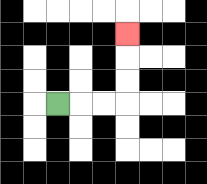{'start': '[2, 4]', 'end': '[5, 1]', 'path_directions': 'R,R,R,U,U,U', 'path_coordinates': '[[2, 4], [3, 4], [4, 4], [5, 4], [5, 3], [5, 2], [5, 1]]'}